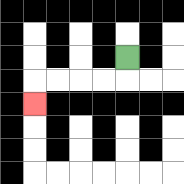{'start': '[5, 2]', 'end': '[1, 4]', 'path_directions': 'D,L,L,L,L,D', 'path_coordinates': '[[5, 2], [5, 3], [4, 3], [3, 3], [2, 3], [1, 3], [1, 4]]'}